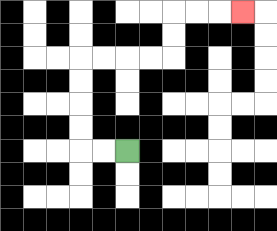{'start': '[5, 6]', 'end': '[10, 0]', 'path_directions': 'L,L,U,U,U,U,R,R,R,R,U,U,R,R,R', 'path_coordinates': '[[5, 6], [4, 6], [3, 6], [3, 5], [3, 4], [3, 3], [3, 2], [4, 2], [5, 2], [6, 2], [7, 2], [7, 1], [7, 0], [8, 0], [9, 0], [10, 0]]'}